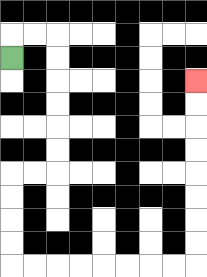{'start': '[0, 2]', 'end': '[8, 3]', 'path_directions': 'U,R,R,D,D,D,D,D,D,L,L,D,D,D,D,R,R,R,R,R,R,R,R,U,U,U,U,U,U,U,U', 'path_coordinates': '[[0, 2], [0, 1], [1, 1], [2, 1], [2, 2], [2, 3], [2, 4], [2, 5], [2, 6], [2, 7], [1, 7], [0, 7], [0, 8], [0, 9], [0, 10], [0, 11], [1, 11], [2, 11], [3, 11], [4, 11], [5, 11], [6, 11], [7, 11], [8, 11], [8, 10], [8, 9], [8, 8], [8, 7], [8, 6], [8, 5], [8, 4], [8, 3]]'}